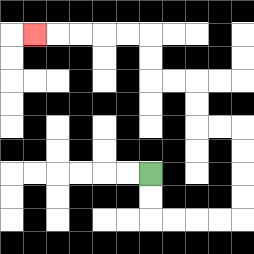{'start': '[6, 7]', 'end': '[1, 1]', 'path_directions': 'D,D,R,R,R,R,U,U,U,U,L,L,U,U,L,L,U,U,L,L,L,L,L', 'path_coordinates': '[[6, 7], [6, 8], [6, 9], [7, 9], [8, 9], [9, 9], [10, 9], [10, 8], [10, 7], [10, 6], [10, 5], [9, 5], [8, 5], [8, 4], [8, 3], [7, 3], [6, 3], [6, 2], [6, 1], [5, 1], [4, 1], [3, 1], [2, 1], [1, 1]]'}